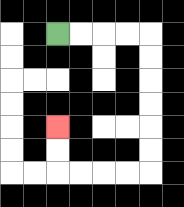{'start': '[2, 1]', 'end': '[2, 5]', 'path_directions': 'R,R,R,R,D,D,D,D,D,D,L,L,L,L,U,U', 'path_coordinates': '[[2, 1], [3, 1], [4, 1], [5, 1], [6, 1], [6, 2], [6, 3], [6, 4], [6, 5], [6, 6], [6, 7], [5, 7], [4, 7], [3, 7], [2, 7], [2, 6], [2, 5]]'}